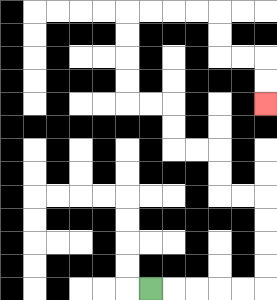{'start': '[6, 12]', 'end': '[11, 4]', 'path_directions': 'R,R,R,R,R,U,U,U,U,L,L,U,U,L,L,U,U,L,L,U,U,U,U,R,R,R,R,D,D,R,R,D,D', 'path_coordinates': '[[6, 12], [7, 12], [8, 12], [9, 12], [10, 12], [11, 12], [11, 11], [11, 10], [11, 9], [11, 8], [10, 8], [9, 8], [9, 7], [9, 6], [8, 6], [7, 6], [7, 5], [7, 4], [6, 4], [5, 4], [5, 3], [5, 2], [5, 1], [5, 0], [6, 0], [7, 0], [8, 0], [9, 0], [9, 1], [9, 2], [10, 2], [11, 2], [11, 3], [11, 4]]'}